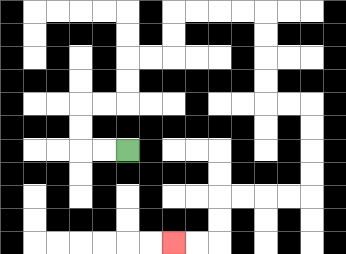{'start': '[5, 6]', 'end': '[7, 10]', 'path_directions': 'L,L,U,U,R,R,U,U,R,R,U,U,R,R,R,R,D,D,D,D,R,R,D,D,D,D,L,L,L,L,D,D,L,L', 'path_coordinates': '[[5, 6], [4, 6], [3, 6], [3, 5], [3, 4], [4, 4], [5, 4], [5, 3], [5, 2], [6, 2], [7, 2], [7, 1], [7, 0], [8, 0], [9, 0], [10, 0], [11, 0], [11, 1], [11, 2], [11, 3], [11, 4], [12, 4], [13, 4], [13, 5], [13, 6], [13, 7], [13, 8], [12, 8], [11, 8], [10, 8], [9, 8], [9, 9], [9, 10], [8, 10], [7, 10]]'}